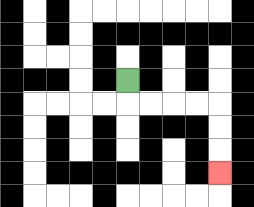{'start': '[5, 3]', 'end': '[9, 7]', 'path_directions': 'D,R,R,R,R,D,D,D', 'path_coordinates': '[[5, 3], [5, 4], [6, 4], [7, 4], [8, 4], [9, 4], [9, 5], [9, 6], [9, 7]]'}